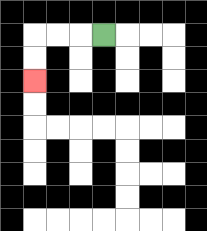{'start': '[4, 1]', 'end': '[1, 3]', 'path_directions': 'L,L,L,D,D', 'path_coordinates': '[[4, 1], [3, 1], [2, 1], [1, 1], [1, 2], [1, 3]]'}